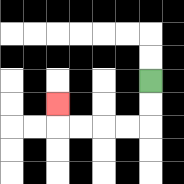{'start': '[6, 3]', 'end': '[2, 4]', 'path_directions': 'D,D,L,L,L,L,U', 'path_coordinates': '[[6, 3], [6, 4], [6, 5], [5, 5], [4, 5], [3, 5], [2, 5], [2, 4]]'}